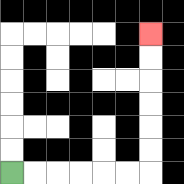{'start': '[0, 7]', 'end': '[6, 1]', 'path_directions': 'R,R,R,R,R,R,U,U,U,U,U,U', 'path_coordinates': '[[0, 7], [1, 7], [2, 7], [3, 7], [4, 7], [5, 7], [6, 7], [6, 6], [6, 5], [6, 4], [6, 3], [6, 2], [6, 1]]'}